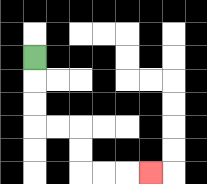{'start': '[1, 2]', 'end': '[6, 7]', 'path_directions': 'D,D,D,R,R,D,D,R,R,R', 'path_coordinates': '[[1, 2], [1, 3], [1, 4], [1, 5], [2, 5], [3, 5], [3, 6], [3, 7], [4, 7], [5, 7], [6, 7]]'}